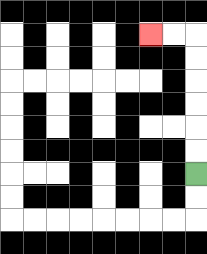{'start': '[8, 7]', 'end': '[6, 1]', 'path_directions': 'U,U,U,U,U,U,L,L', 'path_coordinates': '[[8, 7], [8, 6], [8, 5], [8, 4], [8, 3], [8, 2], [8, 1], [7, 1], [6, 1]]'}